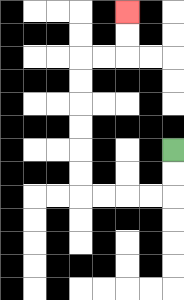{'start': '[7, 6]', 'end': '[5, 0]', 'path_directions': 'D,D,L,L,L,L,U,U,U,U,U,U,R,R,U,U', 'path_coordinates': '[[7, 6], [7, 7], [7, 8], [6, 8], [5, 8], [4, 8], [3, 8], [3, 7], [3, 6], [3, 5], [3, 4], [3, 3], [3, 2], [4, 2], [5, 2], [5, 1], [5, 0]]'}